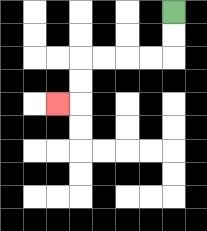{'start': '[7, 0]', 'end': '[2, 4]', 'path_directions': 'D,D,L,L,L,L,D,D,L', 'path_coordinates': '[[7, 0], [7, 1], [7, 2], [6, 2], [5, 2], [4, 2], [3, 2], [3, 3], [3, 4], [2, 4]]'}